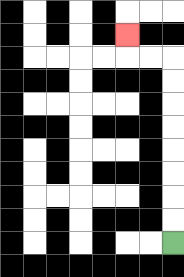{'start': '[7, 10]', 'end': '[5, 1]', 'path_directions': 'U,U,U,U,U,U,U,U,L,L,U', 'path_coordinates': '[[7, 10], [7, 9], [7, 8], [7, 7], [7, 6], [7, 5], [7, 4], [7, 3], [7, 2], [6, 2], [5, 2], [5, 1]]'}